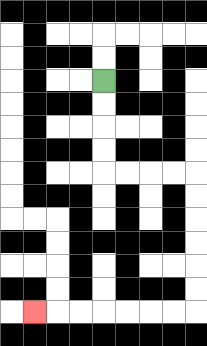{'start': '[4, 3]', 'end': '[1, 13]', 'path_directions': 'D,D,D,D,R,R,R,R,D,D,D,D,D,D,L,L,L,L,L,L,L', 'path_coordinates': '[[4, 3], [4, 4], [4, 5], [4, 6], [4, 7], [5, 7], [6, 7], [7, 7], [8, 7], [8, 8], [8, 9], [8, 10], [8, 11], [8, 12], [8, 13], [7, 13], [6, 13], [5, 13], [4, 13], [3, 13], [2, 13], [1, 13]]'}